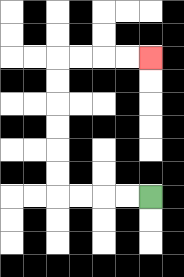{'start': '[6, 8]', 'end': '[6, 2]', 'path_directions': 'L,L,L,L,U,U,U,U,U,U,R,R,R,R', 'path_coordinates': '[[6, 8], [5, 8], [4, 8], [3, 8], [2, 8], [2, 7], [2, 6], [2, 5], [2, 4], [2, 3], [2, 2], [3, 2], [4, 2], [5, 2], [6, 2]]'}